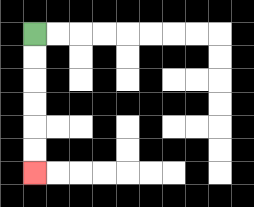{'start': '[1, 1]', 'end': '[1, 7]', 'path_directions': 'D,D,D,D,D,D', 'path_coordinates': '[[1, 1], [1, 2], [1, 3], [1, 4], [1, 5], [1, 6], [1, 7]]'}